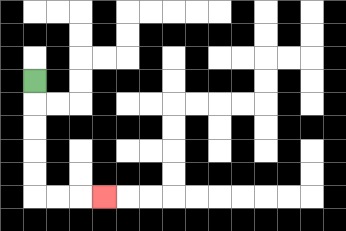{'start': '[1, 3]', 'end': '[4, 8]', 'path_directions': 'D,D,D,D,D,R,R,R', 'path_coordinates': '[[1, 3], [1, 4], [1, 5], [1, 6], [1, 7], [1, 8], [2, 8], [3, 8], [4, 8]]'}